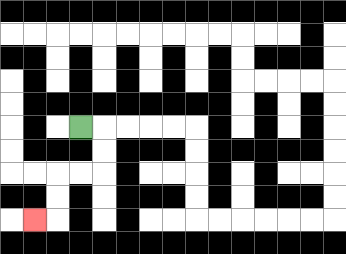{'start': '[3, 5]', 'end': '[1, 9]', 'path_directions': 'R,D,D,L,L,D,D,L', 'path_coordinates': '[[3, 5], [4, 5], [4, 6], [4, 7], [3, 7], [2, 7], [2, 8], [2, 9], [1, 9]]'}